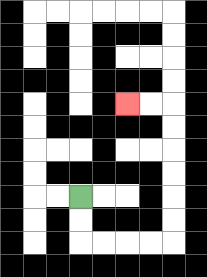{'start': '[3, 8]', 'end': '[5, 4]', 'path_directions': 'D,D,R,R,R,R,U,U,U,U,U,U,L,L', 'path_coordinates': '[[3, 8], [3, 9], [3, 10], [4, 10], [5, 10], [6, 10], [7, 10], [7, 9], [7, 8], [7, 7], [7, 6], [7, 5], [7, 4], [6, 4], [5, 4]]'}